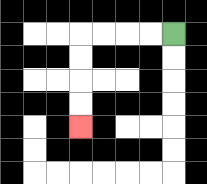{'start': '[7, 1]', 'end': '[3, 5]', 'path_directions': 'L,L,L,L,D,D,D,D', 'path_coordinates': '[[7, 1], [6, 1], [5, 1], [4, 1], [3, 1], [3, 2], [3, 3], [3, 4], [3, 5]]'}